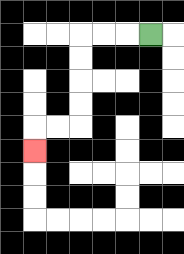{'start': '[6, 1]', 'end': '[1, 6]', 'path_directions': 'L,L,L,D,D,D,D,L,L,D', 'path_coordinates': '[[6, 1], [5, 1], [4, 1], [3, 1], [3, 2], [3, 3], [3, 4], [3, 5], [2, 5], [1, 5], [1, 6]]'}